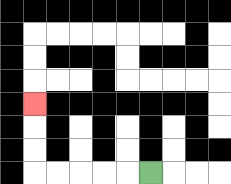{'start': '[6, 7]', 'end': '[1, 4]', 'path_directions': 'L,L,L,L,L,U,U,U', 'path_coordinates': '[[6, 7], [5, 7], [4, 7], [3, 7], [2, 7], [1, 7], [1, 6], [1, 5], [1, 4]]'}